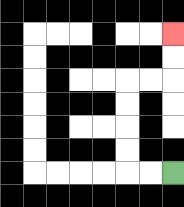{'start': '[7, 7]', 'end': '[7, 1]', 'path_directions': 'L,L,U,U,U,U,R,R,U,U', 'path_coordinates': '[[7, 7], [6, 7], [5, 7], [5, 6], [5, 5], [5, 4], [5, 3], [6, 3], [7, 3], [7, 2], [7, 1]]'}